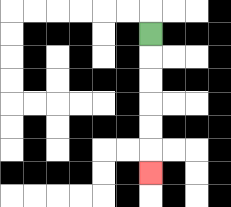{'start': '[6, 1]', 'end': '[6, 7]', 'path_directions': 'D,D,D,D,D,D', 'path_coordinates': '[[6, 1], [6, 2], [6, 3], [6, 4], [6, 5], [6, 6], [6, 7]]'}